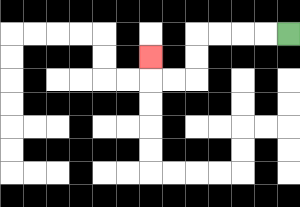{'start': '[12, 1]', 'end': '[6, 2]', 'path_directions': 'L,L,L,L,D,D,L,L,U', 'path_coordinates': '[[12, 1], [11, 1], [10, 1], [9, 1], [8, 1], [8, 2], [8, 3], [7, 3], [6, 3], [6, 2]]'}